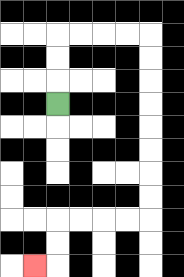{'start': '[2, 4]', 'end': '[1, 11]', 'path_directions': 'U,U,U,R,R,R,R,D,D,D,D,D,D,D,D,L,L,L,L,D,D,L', 'path_coordinates': '[[2, 4], [2, 3], [2, 2], [2, 1], [3, 1], [4, 1], [5, 1], [6, 1], [6, 2], [6, 3], [6, 4], [6, 5], [6, 6], [6, 7], [6, 8], [6, 9], [5, 9], [4, 9], [3, 9], [2, 9], [2, 10], [2, 11], [1, 11]]'}